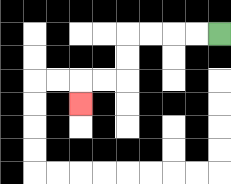{'start': '[9, 1]', 'end': '[3, 4]', 'path_directions': 'L,L,L,L,D,D,L,L,D', 'path_coordinates': '[[9, 1], [8, 1], [7, 1], [6, 1], [5, 1], [5, 2], [5, 3], [4, 3], [3, 3], [3, 4]]'}